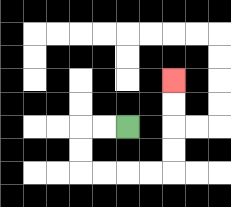{'start': '[5, 5]', 'end': '[7, 3]', 'path_directions': 'L,L,D,D,R,R,R,R,U,U,U,U', 'path_coordinates': '[[5, 5], [4, 5], [3, 5], [3, 6], [3, 7], [4, 7], [5, 7], [6, 7], [7, 7], [7, 6], [7, 5], [7, 4], [7, 3]]'}